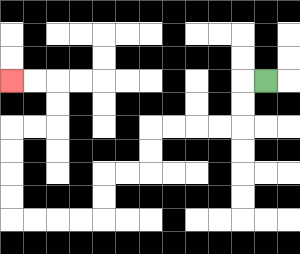{'start': '[11, 3]', 'end': '[0, 3]', 'path_directions': 'L,D,D,L,L,L,L,D,D,L,L,D,D,L,L,L,L,U,U,U,U,R,R,U,U,L,L', 'path_coordinates': '[[11, 3], [10, 3], [10, 4], [10, 5], [9, 5], [8, 5], [7, 5], [6, 5], [6, 6], [6, 7], [5, 7], [4, 7], [4, 8], [4, 9], [3, 9], [2, 9], [1, 9], [0, 9], [0, 8], [0, 7], [0, 6], [0, 5], [1, 5], [2, 5], [2, 4], [2, 3], [1, 3], [0, 3]]'}